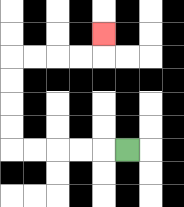{'start': '[5, 6]', 'end': '[4, 1]', 'path_directions': 'L,L,L,L,L,U,U,U,U,R,R,R,R,U', 'path_coordinates': '[[5, 6], [4, 6], [3, 6], [2, 6], [1, 6], [0, 6], [0, 5], [0, 4], [0, 3], [0, 2], [1, 2], [2, 2], [3, 2], [4, 2], [4, 1]]'}